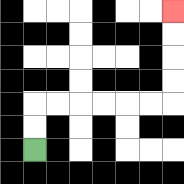{'start': '[1, 6]', 'end': '[7, 0]', 'path_directions': 'U,U,R,R,R,R,R,R,U,U,U,U', 'path_coordinates': '[[1, 6], [1, 5], [1, 4], [2, 4], [3, 4], [4, 4], [5, 4], [6, 4], [7, 4], [7, 3], [7, 2], [7, 1], [7, 0]]'}